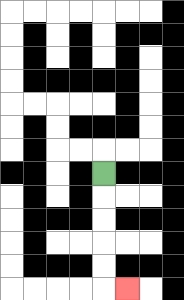{'start': '[4, 7]', 'end': '[5, 12]', 'path_directions': 'D,D,D,D,D,R', 'path_coordinates': '[[4, 7], [4, 8], [4, 9], [4, 10], [4, 11], [4, 12], [5, 12]]'}